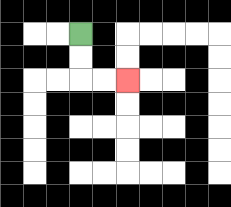{'start': '[3, 1]', 'end': '[5, 3]', 'path_directions': 'D,D,R,R', 'path_coordinates': '[[3, 1], [3, 2], [3, 3], [4, 3], [5, 3]]'}